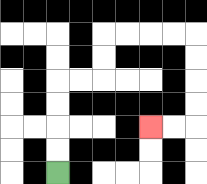{'start': '[2, 7]', 'end': '[6, 5]', 'path_directions': 'U,U,U,U,R,R,U,U,R,R,R,R,D,D,D,D,L,L', 'path_coordinates': '[[2, 7], [2, 6], [2, 5], [2, 4], [2, 3], [3, 3], [4, 3], [4, 2], [4, 1], [5, 1], [6, 1], [7, 1], [8, 1], [8, 2], [8, 3], [8, 4], [8, 5], [7, 5], [6, 5]]'}